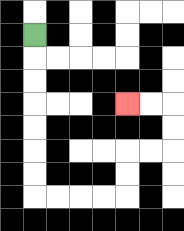{'start': '[1, 1]', 'end': '[5, 4]', 'path_directions': 'D,D,D,D,D,D,D,R,R,R,R,U,U,R,R,U,U,L,L', 'path_coordinates': '[[1, 1], [1, 2], [1, 3], [1, 4], [1, 5], [1, 6], [1, 7], [1, 8], [2, 8], [3, 8], [4, 8], [5, 8], [5, 7], [5, 6], [6, 6], [7, 6], [7, 5], [7, 4], [6, 4], [5, 4]]'}